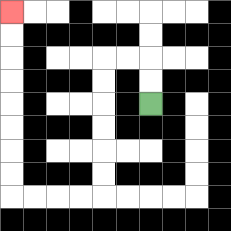{'start': '[6, 4]', 'end': '[0, 0]', 'path_directions': 'U,U,L,L,D,D,D,D,D,D,L,L,L,L,U,U,U,U,U,U,U,U', 'path_coordinates': '[[6, 4], [6, 3], [6, 2], [5, 2], [4, 2], [4, 3], [4, 4], [4, 5], [4, 6], [4, 7], [4, 8], [3, 8], [2, 8], [1, 8], [0, 8], [0, 7], [0, 6], [0, 5], [0, 4], [0, 3], [0, 2], [0, 1], [0, 0]]'}